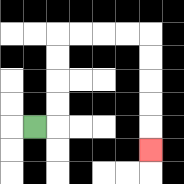{'start': '[1, 5]', 'end': '[6, 6]', 'path_directions': 'R,U,U,U,U,R,R,R,R,D,D,D,D,D', 'path_coordinates': '[[1, 5], [2, 5], [2, 4], [2, 3], [2, 2], [2, 1], [3, 1], [4, 1], [5, 1], [6, 1], [6, 2], [6, 3], [6, 4], [6, 5], [6, 6]]'}